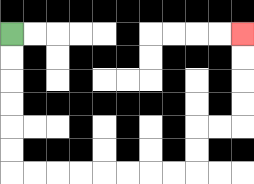{'start': '[0, 1]', 'end': '[10, 1]', 'path_directions': 'D,D,D,D,D,D,R,R,R,R,R,R,R,R,U,U,R,R,U,U,U,U', 'path_coordinates': '[[0, 1], [0, 2], [0, 3], [0, 4], [0, 5], [0, 6], [0, 7], [1, 7], [2, 7], [3, 7], [4, 7], [5, 7], [6, 7], [7, 7], [8, 7], [8, 6], [8, 5], [9, 5], [10, 5], [10, 4], [10, 3], [10, 2], [10, 1]]'}